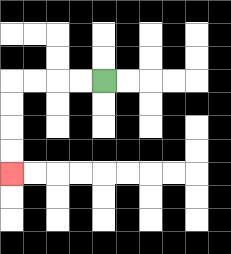{'start': '[4, 3]', 'end': '[0, 7]', 'path_directions': 'L,L,L,L,D,D,D,D', 'path_coordinates': '[[4, 3], [3, 3], [2, 3], [1, 3], [0, 3], [0, 4], [0, 5], [0, 6], [0, 7]]'}